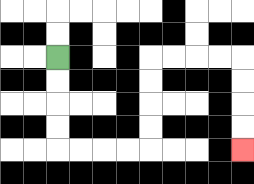{'start': '[2, 2]', 'end': '[10, 6]', 'path_directions': 'D,D,D,D,R,R,R,R,U,U,U,U,R,R,R,R,D,D,D,D', 'path_coordinates': '[[2, 2], [2, 3], [2, 4], [2, 5], [2, 6], [3, 6], [4, 6], [5, 6], [6, 6], [6, 5], [6, 4], [6, 3], [6, 2], [7, 2], [8, 2], [9, 2], [10, 2], [10, 3], [10, 4], [10, 5], [10, 6]]'}